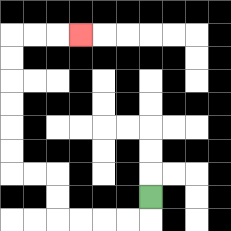{'start': '[6, 8]', 'end': '[3, 1]', 'path_directions': 'D,L,L,L,L,U,U,L,L,U,U,U,U,U,U,R,R,R', 'path_coordinates': '[[6, 8], [6, 9], [5, 9], [4, 9], [3, 9], [2, 9], [2, 8], [2, 7], [1, 7], [0, 7], [0, 6], [0, 5], [0, 4], [0, 3], [0, 2], [0, 1], [1, 1], [2, 1], [3, 1]]'}